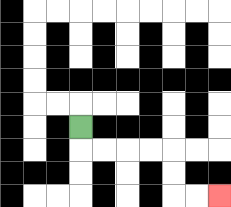{'start': '[3, 5]', 'end': '[9, 8]', 'path_directions': 'D,R,R,R,R,D,D,R,R', 'path_coordinates': '[[3, 5], [3, 6], [4, 6], [5, 6], [6, 6], [7, 6], [7, 7], [7, 8], [8, 8], [9, 8]]'}